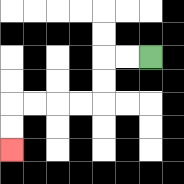{'start': '[6, 2]', 'end': '[0, 6]', 'path_directions': 'L,L,D,D,L,L,L,L,D,D', 'path_coordinates': '[[6, 2], [5, 2], [4, 2], [4, 3], [4, 4], [3, 4], [2, 4], [1, 4], [0, 4], [0, 5], [0, 6]]'}